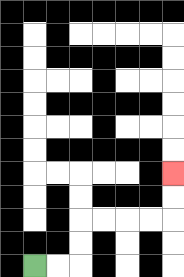{'start': '[1, 11]', 'end': '[7, 7]', 'path_directions': 'R,R,U,U,R,R,R,R,U,U', 'path_coordinates': '[[1, 11], [2, 11], [3, 11], [3, 10], [3, 9], [4, 9], [5, 9], [6, 9], [7, 9], [7, 8], [7, 7]]'}